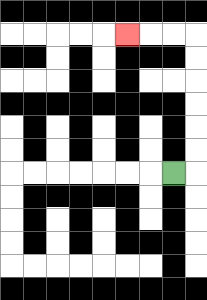{'start': '[7, 7]', 'end': '[5, 1]', 'path_directions': 'R,U,U,U,U,U,U,L,L,L', 'path_coordinates': '[[7, 7], [8, 7], [8, 6], [8, 5], [8, 4], [8, 3], [8, 2], [8, 1], [7, 1], [6, 1], [5, 1]]'}